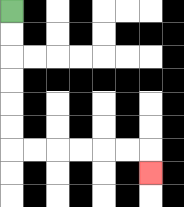{'start': '[0, 0]', 'end': '[6, 7]', 'path_directions': 'D,D,D,D,D,D,R,R,R,R,R,R,D', 'path_coordinates': '[[0, 0], [0, 1], [0, 2], [0, 3], [0, 4], [0, 5], [0, 6], [1, 6], [2, 6], [3, 6], [4, 6], [5, 6], [6, 6], [6, 7]]'}